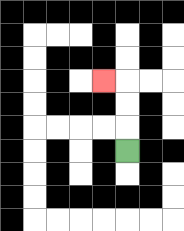{'start': '[5, 6]', 'end': '[4, 3]', 'path_directions': 'U,U,U,L', 'path_coordinates': '[[5, 6], [5, 5], [5, 4], [5, 3], [4, 3]]'}